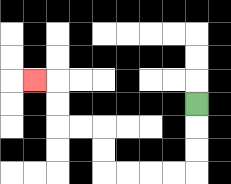{'start': '[8, 4]', 'end': '[1, 3]', 'path_directions': 'D,D,D,L,L,L,L,U,U,L,L,U,U,L', 'path_coordinates': '[[8, 4], [8, 5], [8, 6], [8, 7], [7, 7], [6, 7], [5, 7], [4, 7], [4, 6], [4, 5], [3, 5], [2, 5], [2, 4], [2, 3], [1, 3]]'}